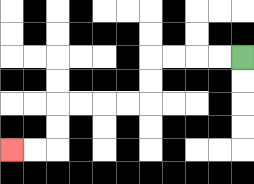{'start': '[10, 2]', 'end': '[0, 6]', 'path_directions': 'L,L,L,L,D,D,L,L,L,L,D,D,L,L', 'path_coordinates': '[[10, 2], [9, 2], [8, 2], [7, 2], [6, 2], [6, 3], [6, 4], [5, 4], [4, 4], [3, 4], [2, 4], [2, 5], [2, 6], [1, 6], [0, 6]]'}